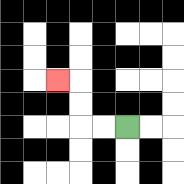{'start': '[5, 5]', 'end': '[2, 3]', 'path_directions': 'L,L,U,U,L', 'path_coordinates': '[[5, 5], [4, 5], [3, 5], [3, 4], [3, 3], [2, 3]]'}